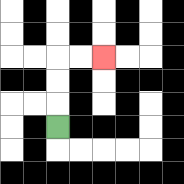{'start': '[2, 5]', 'end': '[4, 2]', 'path_directions': 'U,U,U,R,R', 'path_coordinates': '[[2, 5], [2, 4], [2, 3], [2, 2], [3, 2], [4, 2]]'}